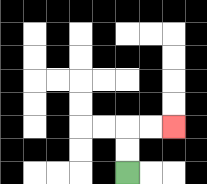{'start': '[5, 7]', 'end': '[7, 5]', 'path_directions': 'U,U,R,R', 'path_coordinates': '[[5, 7], [5, 6], [5, 5], [6, 5], [7, 5]]'}